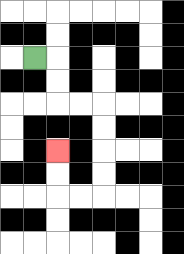{'start': '[1, 2]', 'end': '[2, 6]', 'path_directions': 'R,D,D,R,R,D,D,D,D,L,L,U,U', 'path_coordinates': '[[1, 2], [2, 2], [2, 3], [2, 4], [3, 4], [4, 4], [4, 5], [4, 6], [4, 7], [4, 8], [3, 8], [2, 8], [2, 7], [2, 6]]'}